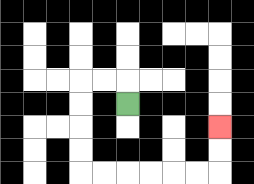{'start': '[5, 4]', 'end': '[9, 5]', 'path_directions': 'U,L,L,D,D,D,D,R,R,R,R,R,R,U,U', 'path_coordinates': '[[5, 4], [5, 3], [4, 3], [3, 3], [3, 4], [3, 5], [3, 6], [3, 7], [4, 7], [5, 7], [6, 7], [7, 7], [8, 7], [9, 7], [9, 6], [9, 5]]'}